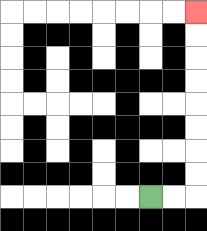{'start': '[6, 8]', 'end': '[8, 0]', 'path_directions': 'R,R,U,U,U,U,U,U,U,U', 'path_coordinates': '[[6, 8], [7, 8], [8, 8], [8, 7], [8, 6], [8, 5], [8, 4], [8, 3], [8, 2], [8, 1], [8, 0]]'}